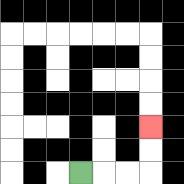{'start': '[3, 7]', 'end': '[6, 5]', 'path_directions': 'R,R,R,U,U', 'path_coordinates': '[[3, 7], [4, 7], [5, 7], [6, 7], [6, 6], [6, 5]]'}